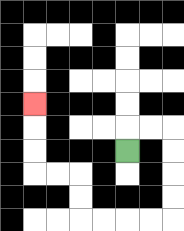{'start': '[5, 6]', 'end': '[1, 4]', 'path_directions': 'U,R,R,D,D,D,D,L,L,L,L,U,U,L,L,U,U,U', 'path_coordinates': '[[5, 6], [5, 5], [6, 5], [7, 5], [7, 6], [7, 7], [7, 8], [7, 9], [6, 9], [5, 9], [4, 9], [3, 9], [3, 8], [3, 7], [2, 7], [1, 7], [1, 6], [1, 5], [1, 4]]'}